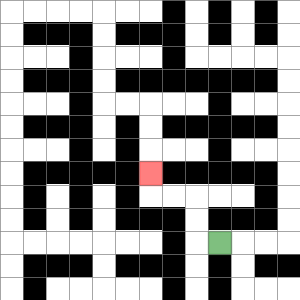{'start': '[9, 10]', 'end': '[6, 7]', 'path_directions': 'L,U,U,L,L,U', 'path_coordinates': '[[9, 10], [8, 10], [8, 9], [8, 8], [7, 8], [6, 8], [6, 7]]'}